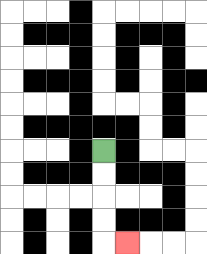{'start': '[4, 6]', 'end': '[5, 10]', 'path_directions': 'D,D,D,D,R', 'path_coordinates': '[[4, 6], [4, 7], [4, 8], [4, 9], [4, 10], [5, 10]]'}